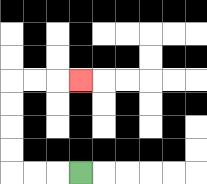{'start': '[3, 7]', 'end': '[3, 3]', 'path_directions': 'L,L,L,U,U,U,U,R,R,R', 'path_coordinates': '[[3, 7], [2, 7], [1, 7], [0, 7], [0, 6], [0, 5], [0, 4], [0, 3], [1, 3], [2, 3], [3, 3]]'}